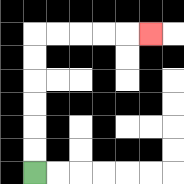{'start': '[1, 7]', 'end': '[6, 1]', 'path_directions': 'U,U,U,U,U,U,R,R,R,R,R', 'path_coordinates': '[[1, 7], [1, 6], [1, 5], [1, 4], [1, 3], [1, 2], [1, 1], [2, 1], [3, 1], [4, 1], [5, 1], [6, 1]]'}